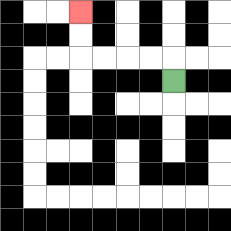{'start': '[7, 3]', 'end': '[3, 0]', 'path_directions': 'U,L,L,L,L,U,U', 'path_coordinates': '[[7, 3], [7, 2], [6, 2], [5, 2], [4, 2], [3, 2], [3, 1], [3, 0]]'}